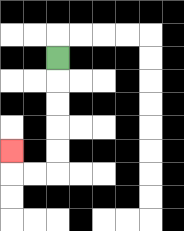{'start': '[2, 2]', 'end': '[0, 6]', 'path_directions': 'D,D,D,D,D,L,L,U', 'path_coordinates': '[[2, 2], [2, 3], [2, 4], [2, 5], [2, 6], [2, 7], [1, 7], [0, 7], [0, 6]]'}